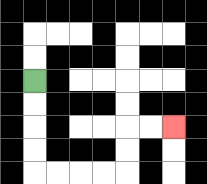{'start': '[1, 3]', 'end': '[7, 5]', 'path_directions': 'D,D,D,D,R,R,R,R,U,U,R,R', 'path_coordinates': '[[1, 3], [1, 4], [1, 5], [1, 6], [1, 7], [2, 7], [3, 7], [4, 7], [5, 7], [5, 6], [5, 5], [6, 5], [7, 5]]'}